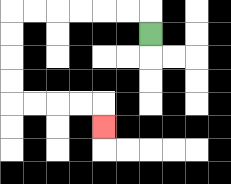{'start': '[6, 1]', 'end': '[4, 5]', 'path_directions': 'U,L,L,L,L,L,L,D,D,D,D,R,R,R,R,D', 'path_coordinates': '[[6, 1], [6, 0], [5, 0], [4, 0], [3, 0], [2, 0], [1, 0], [0, 0], [0, 1], [0, 2], [0, 3], [0, 4], [1, 4], [2, 4], [3, 4], [4, 4], [4, 5]]'}